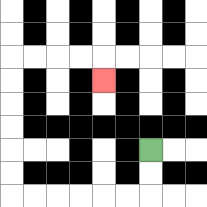{'start': '[6, 6]', 'end': '[4, 3]', 'path_directions': 'D,D,L,L,L,L,L,L,U,U,U,U,U,U,R,R,R,R,D', 'path_coordinates': '[[6, 6], [6, 7], [6, 8], [5, 8], [4, 8], [3, 8], [2, 8], [1, 8], [0, 8], [0, 7], [0, 6], [0, 5], [0, 4], [0, 3], [0, 2], [1, 2], [2, 2], [3, 2], [4, 2], [4, 3]]'}